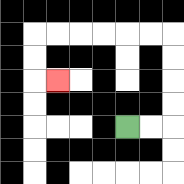{'start': '[5, 5]', 'end': '[2, 3]', 'path_directions': 'R,R,U,U,U,U,L,L,L,L,L,L,D,D,R', 'path_coordinates': '[[5, 5], [6, 5], [7, 5], [7, 4], [7, 3], [7, 2], [7, 1], [6, 1], [5, 1], [4, 1], [3, 1], [2, 1], [1, 1], [1, 2], [1, 3], [2, 3]]'}